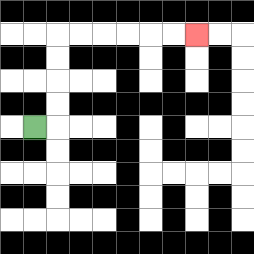{'start': '[1, 5]', 'end': '[8, 1]', 'path_directions': 'R,U,U,U,U,R,R,R,R,R,R', 'path_coordinates': '[[1, 5], [2, 5], [2, 4], [2, 3], [2, 2], [2, 1], [3, 1], [4, 1], [5, 1], [6, 1], [7, 1], [8, 1]]'}